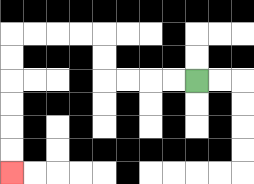{'start': '[8, 3]', 'end': '[0, 7]', 'path_directions': 'L,L,L,L,U,U,L,L,L,L,D,D,D,D,D,D', 'path_coordinates': '[[8, 3], [7, 3], [6, 3], [5, 3], [4, 3], [4, 2], [4, 1], [3, 1], [2, 1], [1, 1], [0, 1], [0, 2], [0, 3], [0, 4], [0, 5], [0, 6], [0, 7]]'}